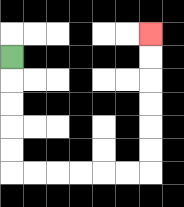{'start': '[0, 2]', 'end': '[6, 1]', 'path_directions': 'D,D,D,D,D,R,R,R,R,R,R,U,U,U,U,U,U', 'path_coordinates': '[[0, 2], [0, 3], [0, 4], [0, 5], [0, 6], [0, 7], [1, 7], [2, 7], [3, 7], [4, 7], [5, 7], [6, 7], [6, 6], [6, 5], [6, 4], [6, 3], [6, 2], [6, 1]]'}